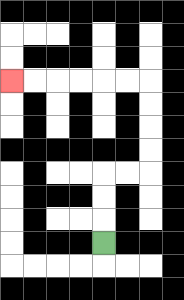{'start': '[4, 10]', 'end': '[0, 3]', 'path_directions': 'U,U,U,R,R,U,U,U,U,L,L,L,L,L,L', 'path_coordinates': '[[4, 10], [4, 9], [4, 8], [4, 7], [5, 7], [6, 7], [6, 6], [6, 5], [6, 4], [6, 3], [5, 3], [4, 3], [3, 3], [2, 3], [1, 3], [0, 3]]'}